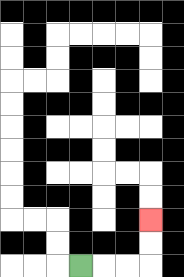{'start': '[3, 11]', 'end': '[6, 9]', 'path_directions': 'R,R,R,U,U', 'path_coordinates': '[[3, 11], [4, 11], [5, 11], [6, 11], [6, 10], [6, 9]]'}